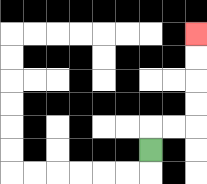{'start': '[6, 6]', 'end': '[8, 1]', 'path_directions': 'U,R,R,U,U,U,U', 'path_coordinates': '[[6, 6], [6, 5], [7, 5], [8, 5], [8, 4], [8, 3], [8, 2], [8, 1]]'}